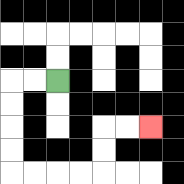{'start': '[2, 3]', 'end': '[6, 5]', 'path_directions': 'L,L,D,D,D,D,R,R,R,R,U,U,R,R', 'path_coordinates': '[[2, 3], [1, 3], [0, 3], [0, 4], [0, 5], [0, 6], [0, 7], [1, 7], [2, 7], [3, 7], [4, 7], [4, 6], [4, 5], [5, 5], [6, 5]]'}